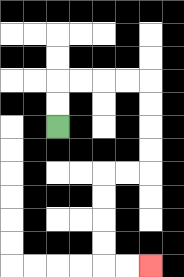{'start': '[2, 5]', 'end': '[6, 11]', 'path_directions': 'U,U,R,R,R,R,D,D,D,D,L,L,D,D,D,D,R,R', 'path_coordinates': '[[2, 5], [2, 4], [2, 3], [3, 3], [4, 3], [5, 3], [6, 3], [6, 4], [6, 5], [6, 6], [6, 7], [5, 7], [4, 7], [4, 8], [4, 9], [4, 10], [4, 11], [5, 11], [6, 11]]'}